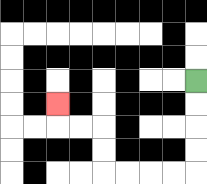{'start': '[8, 3]', 'end': '[2, 4]', 'path_directions': 'D,D,D,D,L,L,L,L,U,U,L,L,U', 'path_coordinates': '[[8, 3], [8, 4], [8, 5], [8, 6], [8, 7], [7, 7], [6, 7], [5, 7], [4, 7], [4, 6], [4, 5], [3, 5], [2, 5], [2, 4]]'}